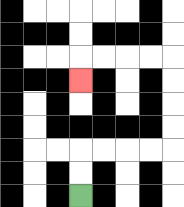{'start': '[3, 8]', 'end': '[3, 3]', 'path_directions': 'U,U,R,R,R,R,U,U,U,U,L,L,L,L,D', 'path_coordinates': '[[3, 8], [3, 7], [3, 6], [4, 6], [5, 6], [6, 6], [7, 6], [7, 5], [7, 4], [7, 3], [7, 2], [6, 2], [5, 2], [4, 2], [3, 2], [3, 3]]'}